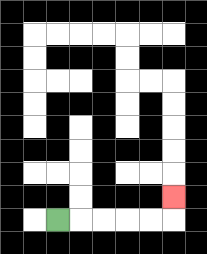{'start': '[2, 9]', 'end': '[7, 8]', 'path_directions': 'R,R,R,R,R,U', 'path_coordinates': '[[2, 9], [3, 9], [4, 9], [5, 9], [6, 9], [7, 9], [7, 8]]'}